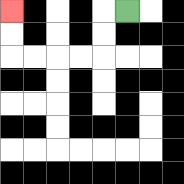{'start': '[5, 0]', 'end': '[0, 0]', 'path_directions': 'L,D,D,L,L,L,L,U,U', 'path_coordinates': '[[5, 0], [4, 0], [4, 1], [4, 2], [3, 2], [2, 2], [1, 2], [0, 2], [0, 1], [0, 0]]'}